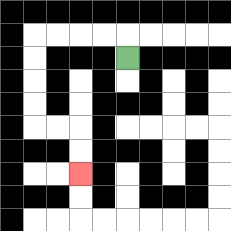{'start': '[5, 2]', 'end': '[3, 7]', 'path_directions': 'U,L,L,L,L,D,D,D,D,R,R,D,D', 'path_coordinates': '[[5, 2], [5, 1], [4, 1], [3, 1], [2, 1], [1, 1], [1, 2], [1, 3], [1, 4], [1, 5], [2, 5], [3, 5], [3, 6], [3, 7]]'}